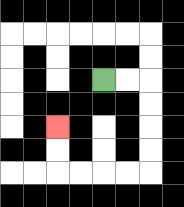{'start': '[4, 3]', 'end': '[2, 5]', 'path_directions': 'R,R,D,D,D,D,L,L,L,L,U,U', 'path_coordinates': '[[4, 3], [5, 3], [6, 3], [6, 4], [6, 5], [6, 6], [6, 7], [5, 7], [4, 7], [3, 7], [2, 7], [2, 6], [2, 5]]'}